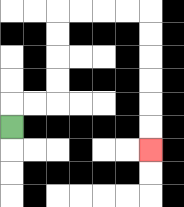{'start': '[0, 5]', 'end': '[6, 6]', 'path_directions': 'U,R,R,U,U,U,U,R,R,R,R,D,D,D,D,D,D', 'path_coordinates': '[[0, 5], [0, 4], [1, 4], [2, 4], [2, 3], [2, 2], [2, 1], [2, 0], [3, 0], [4, 0], [5, 0], [6, 0], [6, 1], [6, 2], [6, 3], [6, 4], [6, 5], [6, 6]]'}